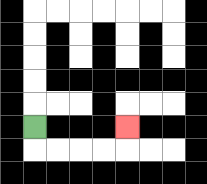{'start': '[1, 5]', 'end': '[5, 5]', 'path_directions': 'D,R,R,R,R,U', 'path_coordinates': '[[1, 5], [1, 6], [2, 6], [3, 6], [4, 6], [5, 6], [5, 5]]'}